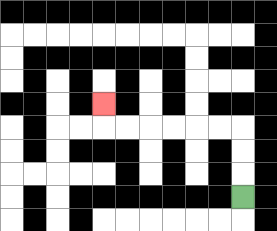{'start': '[10, 8]', 'end': '[4, 4]', 'path_directions': 'U,U,U,L,L,L,L,L,L,U', 'path_coordinates': '[[10, 8], [10, 7], [10, 6], [10, 5], [9, 5], [8, 5], [7, 5], [6, 5], [5, 5], [4, 5], [4, 4]]'}